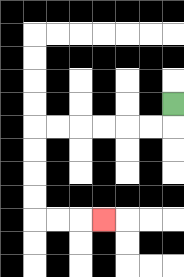{'start': '[7, 4]', 'end': '[4, 9]', 'path_directions': 'D,L,L,L,L,L,L,D,D,D,D,R,R,R', 'path_coordinates': '[[7, 4], [7, 5], [6, 5], [5, 5], [4, 5], [3, 5], [2, 5], [1, 5], [1, 6], [1, 7], [1, 8], [1, 9], [2, 9], [3, 9], [4, 9]]'}